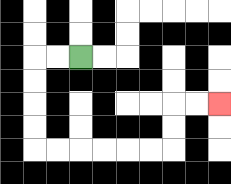{'start': '[3, 2]', 'end': '[9, 4]', 'path_directions': 'L,L,D,D,D,D,R,R,R,R,R,R,U,U,R,R', 'path_coordinates': '[[3, 2], [2, 2], [1, 2], [1, 3], [1, 4], [1, 5], [1, 6], [2, 6], [3, 6], [4, 6], [5, 6], [6, 6], [7, 6], [7, 5], [7, 4], [8, 4], [9, 4]]'}